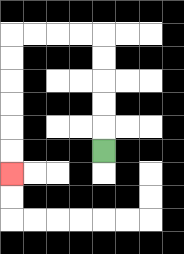{'start': '[4, 6]', 'end': '[0, 7]', 'path_directions': 'U,U,U,U,U,L,L,L,L,D,D,D,D,D,D', 'path_coordinates': '[[4, 6], [4, 5], [4, 4], [4, 3], [4, 2], [4, 1], [3, 1], [2, 1], [1, 1], [0, 1], [0, 2], [0, 3], [0, 4], [0, 5], [0, 6], [0, 7]]'}